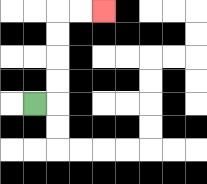{'start': '[1, 4]', 'end': '[4, 0]', 'path_directions': 'R,U,U,U,U,R,R', 'path_coordinates': '[[1, 4], [2, 4], [2, 3], [2, 2], [2, 1], [2, 0], [3, 0], [4, 0]]'}